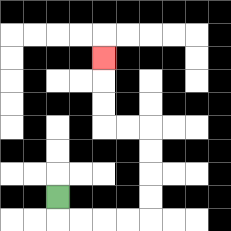{'start': '[2, 8]', 'end': '[4, 2]', 'path_directions': 'D,R,R,R,R,U,U,U,U,L,L,U,U,U', 'path_coordinates': '[[2, 8], [2, 9], [3, 9], [4, 9], [5, 9], [6, 9], [6, 8], [6, 7], [6, 6], [6, 5], [5, 5], [4, 5], [4, 4], [4, 3], [4, 2]]'}